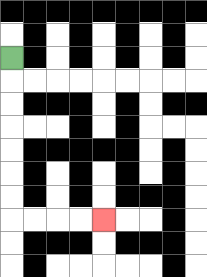{'start': '[0, 2]', 'end': '[4, 9]', 'path_directions': 'D,D,D,D,D,D,D,R,R,R,R', 'path_coordinates': '[[0, 2], [0, 3], [0, 4], [0, 5], [0, 6], [0, 7], [0, 8], [0, 9], [1, 9], [2, 9], [3, 9], [4, 9]]'}